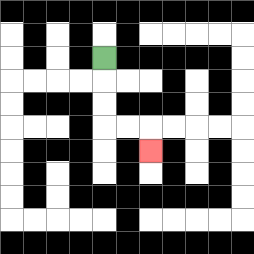{'start': '[4, 2]', 'end': '[6, 6]', 'path_directions': 'D,D,D,R,R,D', 'path_coordinates': '[[4, 2], [4, 3], [4, 4], [4, 5], [5, 5], [6, 5], [6, 6]]'}